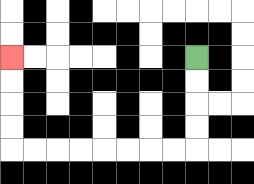{'start': '[8, 2]', 'end': '[0, 2]', 'path_directions': 'D,D,D,D,L,L,L,L,L,L,L,L,U,U,U,U', 'path_coordinates': '[[8, 2], [8, 3], [8, 4], [8, 5], [8, 6], [7, 6], [6, 6], [5, 6], [4, 6], [3, 6], [2, 6], [1, 6], [0, 6], [0, 5], [0, 4], [0, 3], [0, 2]]'}